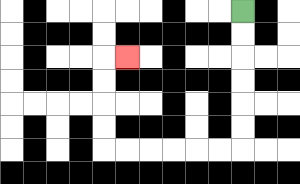{'start': '[10, 0]', 'end': '[5, 2]', 'path_directions': 'D,D,D,D,D,D,L,L,L,L,L,L,U,U,U,U,R', 'path_coordinates': '[[10, 0], [10, 1], [10, 2], [10, 3], [10, 4], [10, 5], [10, 6], [9, 6], [8, 6], [7, 6], [6, 6], [5, 6], [4, 6], [4, 5], [4, 4], [4, 3], [4, 2], [5, 2]]'}